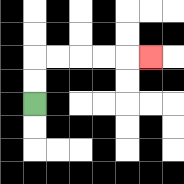{'start': '[1, 4]', 'end': '[6, 2]', 'path_directions': 'U,U,R,R,R,R,R', 'path_coordinates': '[[1, 4], [1, 3], [1, 2], [2, 2], [3, 2], [4, 2], [5, 2], [6, 2]]'}